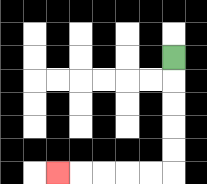{'start': '[7, 2]', 'end': '[2, 7]', 'path_directions': 'D,D,D,D,D,L,L,L,L,L', 'path_coordinates': '[[7, 2], [7, 3], [7, 4], [7, 5], [7, 6], [7, 7], [6, 7], [5, 7], [4, 7], [3, 7], [2, 7]]'}